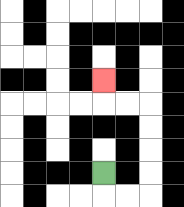{'start': '[4, 7]', 'end': '[4, 3]', 'path_directions': 'D,R,R,U,U,U,U,L,L,U', 'path_coordinates': '[[4, 7], [4, 8], [5, 8], [6, 8], [6, 7], [6, 6], [6, 5], [6, 4], [5, 4], [4, 4], [4, 3]]'}